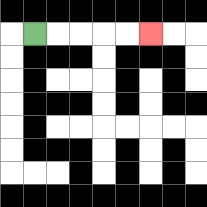{'start': '[1, 1]', 'end': '[6, 1]', 'path_directions': 'R,R,R,R,R', 'path_coordinates': '[[1, 1], [2, 1], [3, 1], [4, 1], [5, 1], [6, 1]]'}